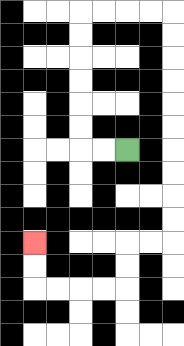{'start': '[5, 6]', 'end': '[1, 10]', 'path_directions': 'L,L,U,U,U,U,U,U,R,R,R,R,D,D,D,D,D,D,D,D,D,D,L,L,D,D,L,L,L,L,U,U', 'path_coordinates': '[[5, 6], [4, 6], [3, 6], [3, 5], [3, 4], [3, 3], [3, 2], [3, 1], [3, 0], [4, 0], [5, 0], [6, 0], [7, 0], [7, 1], [7, 2], [7, 3], [7, 4], [7, 5], [7, 6], [7, 7], [7, 8], [7, 9], [7, 10], [6, 10], [5, 10], [5, 11], [5, 12], [4, 12], [3, 12], [2, 12], [1, 12], [1, 11], [1, 10]]'}